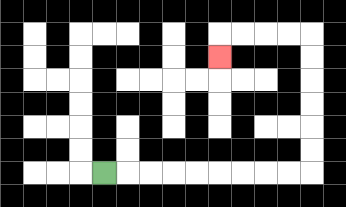{'start': '[4, 7]', 'end': '[9, 2]', 'path_directions': 'R,R,R,R,R,R,R,R,R,U,U,U,U,U,U,L,L,L,L,D', 'path_coordinates': '[[4, 7], [5, 7], [6, 7], [7, 7], [8, 7], [9, 7], [10, 7], [11, 7], [12, 7], [13, 7], [13, 6], [13, 5], [13, 4], [13, 3], [13, 2], [13, 1], [12, 1], [11, 1], [10, 1], [9, 1], [9, 2]]'}